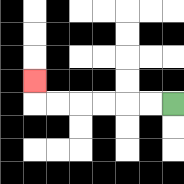{'start': '[7, 4]', 'end': '[1, 3]', 'path_directions': 'L,L,L,L,L,L,U', 'path_coordinates': '[[7, 4], [6, 4], [5, 4], [4, 4], [3, 4], [2, 4], [1, 4], [1, 3]]'}